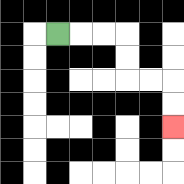{'start': '[2, 1]', 'end': '[7, 5]', 'path_directions': 'R,R,R,D,D,R,R,D,D', 'path_coordinates': '[[2, 1], [3, 1], [4, 1], [5, 1], [5, 2], [5, 3], [6, 3], [7, 3], [7, 4], [7, 5]]'}